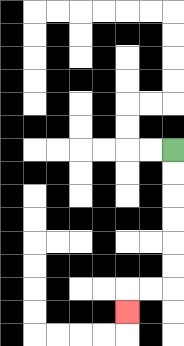{'start': '[7, 6]', 'end': '[5, 13]', 'path_directions': 'D,D,D,D,D,D,L,L,D', 'path_coordinates': '[[7, 6], [7, 7], [7, 8], [7, 9], [7, 10], [7, 11], [7, 12], [6, 12], [5, 12], [5, 13]]'}